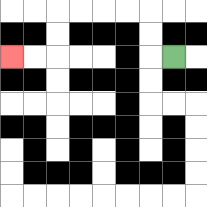{'start': '[7, 2]', 'end': '[0, 2]', 'path_directions': 'L,U,U,L,L,L,L,D,D,L,L', 'path_coordinates': '[[7, 2], [6, 2], [6, 1], [6, 0], [5, 0], [4, 0], [3, 0], [2, 0], [2, 1], [2, 2], [1, 2], [0, 2]]'}